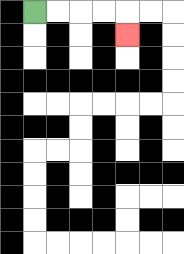{'start': '[1, 0]', 'end': '[5, 1]', 'path_directions': 'R,R,R,R,D', 'path_coordinates': '[[1, 0], [2, 0], [3, 0], [4, 0], [5, 0], [5, 1]]'}